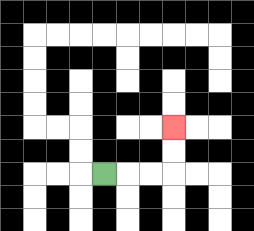{'start': '[4, 7]', 'end': '[7, 5]', 'path_directions': 'R,R,R,U,U', 'path_coordinates': '[[4, 7], [5, 7], [6, 7], [7, 7], [7, 6], [7, 5]]'}